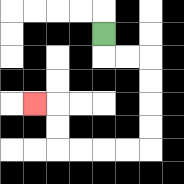{'start': '[4, 1]', 'end': '[1, 4]', 'path_directions': 'D,R,R,D,D,D,D,L,L,L,L,U,U,L', 'path_coordinates': '[[4, 1], [4, 2], [5, 2], [6, 2], [6, 3], [6, 4], [6, 5], [6, 6], [5, 6], [4, 6], [3, 6], [2, 6], [2, 5], [2, 4], [1, 4]]'}